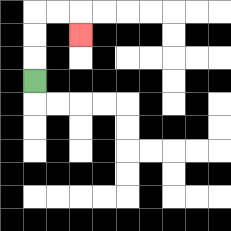{'start': '[1, 3]', 'end': '[3, 1]', 'path_directions': 'U,U,U,R,R,D', 'path_coordinates': '[[1, 3], [1, 2], [1, 1], [1, 0], [2, 0], [3, 0], [3, 1]]'}